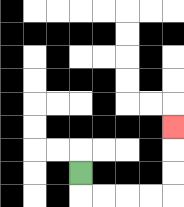{'start': '[3, 7]', 'end': '[7, 5]', 'path_directions': 'D,R,R,R,R,U,U,U', 'path_coordinates': '[[3, 7], [3, 8], [4, 8], [5, 8], [6, 8], [7, 8], [7, 7], [7, 6], [7, 5]]'}